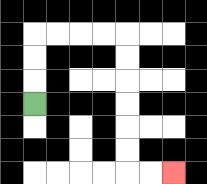{'start': '[1, 4]', 'end': '[7, 7]', 'path_directions': 'U,U,U,R,R,R,R,D,D,D,D,D,D,R,R', 'path_coordinates': '[[1, 4], [1, 3], [1, 2], [1, 1], [2, 1], [3, 1], [4, 1], [5, 1], [5, 2], [5, 3], [5, 4], [5, 5], [5, 6], [5, 7], [6, 7], [7, 7]]'}